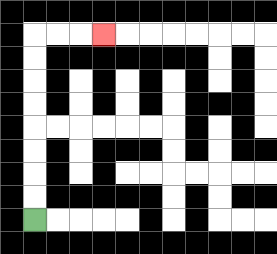{'start': '[1, 9]', 'end': '[4, 1]', 'path_directions': 'U,U,U,U,U,U,U,U,R,R,R', 'path_coordinates': '[[1, 9], [1, 8], [1, 7], [1, 6], [1, 5], [1, 4], [1, 3], [1, 2], [1, 1], [2, 1], [3, 1], [4, 1]]'}